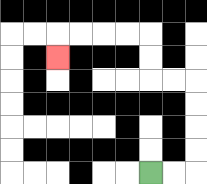{'start': '[6, 7]', 'end': '[2, 2]', 'path_directions': 'R,R,U,U,U,U,L,L,U,U,L,L,L,L,D', 'path_coordinates': '[[6, 7], [7, 7], [8, 7], [8, 6], [8, 5], [8, 4], [8, 3], [7, 3], [6, 3], [6, 2], [6, 1], [5, 1], [4, 1], [3, 1], [2, 1], [2, 2]]'}